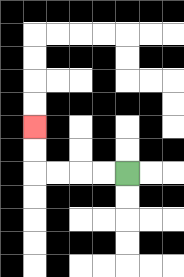{'start': '[5, 7]', 'end': '[1, 5]', 'path_directions': 'L,L,L,L,U,U', 'path_coordinates': '[[5, 7], [4, 7], [3, 7], [2, 7], [1, 7], [1, 6], [1, 5]]'}